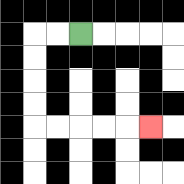{'start': '[3, 1]', 'end': '[6, 5]', 'path_directions': 'L,L,D,D,D,D,R,R,R,R,R', 'path_coordinates': '[[3, 1], [2, 1], [1, 1], [1, 2], [1, 3], [1, 4], [1, 5], [2, 5], [3, 5], [4, 5], [5, 5], [6, 5]]'}